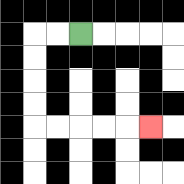{'start': '[3, 1]', 'end': '[6, 5]', 'path_directions': 'L,L,D,D,D,D,R,R,R,R,R', 'path_coordinates': '[[3, 1], [2, 1], [1, 1], [1, 2], [1, 3], [1, 4], [1, 5], [2, 5], [3, 5], [4, 5], [5, 5], [6, 5]]'}